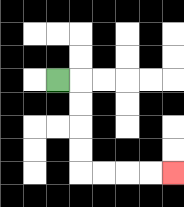{'start': '[2, 3]', 'end': '[7, 7]', 'path_directions': 'R,D,D,D,D,R,R,R,R', 'path_coordinates': '[[2, 3], [3, 3], [3, 4], [3, 5], [3, 6], [3, 7], [4, 7], [5, 7], [6, 7], [7, 7]]'}